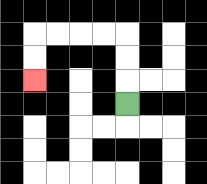{'start': '[5, 4]', 'end': '[1, 3]', 'path_directions': 'U,U,U,L,L,L,L,D,D', 'path_coordinates': '[[5, 4], [5, 3], [5, 2], [5, 1], [4, 1], [3, 1], [2, 1], [1, 1], [1, 2], [1, 3]]'}